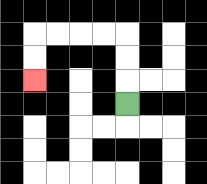{'start': '[5, 4]', 'end': '[1, 3]', 'path_directions': 'U,U,U,L,L,L,L,D,D', 'path_coordinates': '[[5, 4], [5, 3], [5, 2], [5, 1], [4, 1], [3, 1], [2, 1], [1, 1], [1, 2], [1, 3]]'}